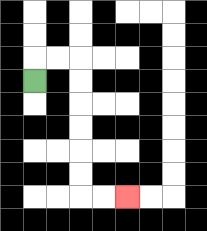{'start': '[1, 3]', 'end': '[5, 8]', 'path_directions': 'U,R,R,D,D,D,D,D,D,R,R', 'path_coordinates': '[[1, 3], [1, 2], [2, 2], [3, 2], [3, 3], [3, 4], [3, 5], [3, 6], [3, 7], [3, 8], [4, 8], [5, 8]]'}